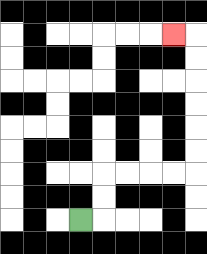{'start': '[3, 9]', 'end': '[7, 1]', 'path_directions': 'R,U,U,R,R,R,R,U,U,U,U,U,U,L', 'path_coordinates': '[[3, 9], [4, 9], [4, 8], [4, 7], [5, 7], [6, 7], [7, 7], [8, 7], [8, 6], [8, 5], [8, 4], [8, 3], [8, 2], [8, 1], [7, 1]]'}